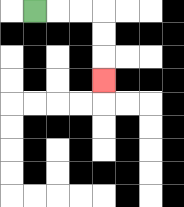{'start': '[1, 0]', 'end': '[4, 3]', 'path_directions': 'R,R,R,D,D,D', 'path_coordinates': '[[1, 0], [2, 0], [3, 0], [4, 0], [4, 1], [4, 2], [4, 3]]'}